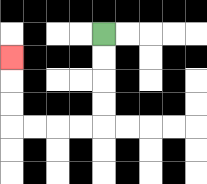{'start': '[4, 1]', 'end': '[0, 2]', 'path_directions': 'D,D,D,D,L,L,L,L,U,U,U', 'path_coordinates': '[[4, 1], [4, 2], [4, 3], [4, 4], [4, 5], [3, 5], [2, 5], [1, 5], [0, 5], [0, 4], [0, 3], [0, 2]]'}